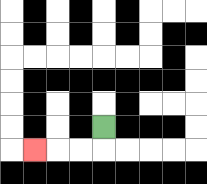{'start': '[4, 5]', 'end': '[1, 6]', 'path_directions': 'D,L,L,L', 'path_coordinates': '[[4, 5], [4, 6], [3, 6], [2, 6], [1, 6]]'}